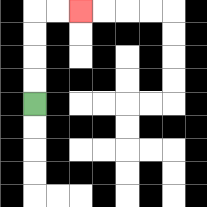{'start': '[1, 4]', 'end': '[3, 0]', 'path_directions': 'U,U,U,U,R,R', 'path_coordinates': '[[1, 4], [1, 3], [1, 2], [1, 1], [1, 0], [2, 0], [3, 0]]'}